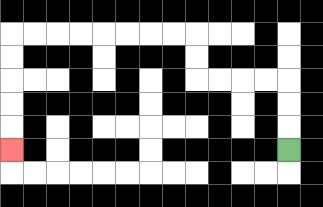{'start': '[12, 6]', 'end': '[0, 6]', 'path_directions': 'U,U,U,L,L,L,L,U,U,L,L,L,L,L,L,L,L,D,D,D,D,D', 'path_coordinates': '[[12, 6], [12, 5], [12, 4], [12, 3], [11, 3], [10, 3], [9, 3], [8, 3], [8, 2], [8, 1], [7, 1], [6, 1], [5, 1], [4, 1], [3, 1], [2, 1], [1, 1], [0, 1], [0, 2], [0, 3], [0, 4], [0, 5], [0, 6]]'}